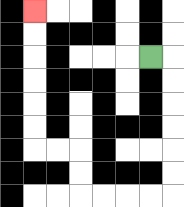{'start': '[6, 2]', 'end': '[1, 0]', 'path_directions': 'R,D,D,D,D,D,D,L,L,L,L,U,U,L,L,U,U,U,U,U,U', 'path_coordinates': '[[6, 2], [7, 2], [7, 3], [7, 4], [7, 5], [7, 6], [7, 7], [7, 8], [6, 8], [5, 8], [4, 8], [3, 8], [3, 7], [3, 6], [2, 6], [1, 6], [1, 5], [1, 4], [1, 3], [1, 2], [1, 1], [1, 0]]'}